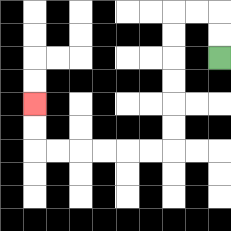{'start': '[9, 2]', 'end': '[1, 4]', 'path_directions': 'U,U,L,L,D,D,D,D,D,D,L,L,L,L,L,L,U,U', 'path_coordinates': '[[9, 2], [9, 1], [9, 0], [8, 0], [7, 0], [7, 1], [7, 2], [7, 3], [7, 4], [7, 5], [7, 6], [6, 6], [5, 6], [4, 6], [3, 6], [2, 6], [1, 6], [1, 5], [1, 4]]'}